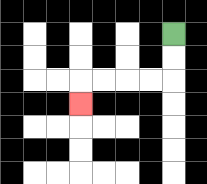{'start': '[7, 1]', 'end': '[3, 4]', 'path_directions': 'D,D,L,L,L,L,D', 'path_coordinates': '[[7, 1], [7, 2], [7, 3], [6, 3], [5, 3], [4, 3], [3, 3], [3, 4]]'}